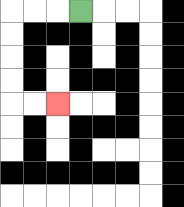{'start': '[3, 0]', 'end': '[2, 4]', 'path_directions': 'L,L,L,D,D,D,D,R,R', 'path_coordinates': '[[3, 0], [2, 0], [1, 0], [0, 0], [0, 1], [0, 2], [0, 3], [0, 4], [1, 4], [2, 4]]'}